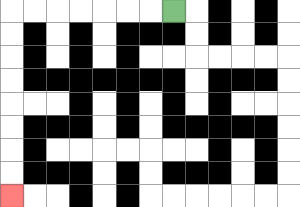{'start': '[7, 0]', 'end': '[0, 8]', 'path_directions': 'L,L,L,L,L,L,L,D,D,D,D,D,D,D,D', 'path_coordinates': '[[7, 0], [6, 0], [5, 0], [4, 0], [3, 0], [2, 0], [1, 0], [0, 0], [0, 1], [0, 2], [0, 3], [0, 4], [0, 5], [0, 6], [0, 7], [0, 8]]'}